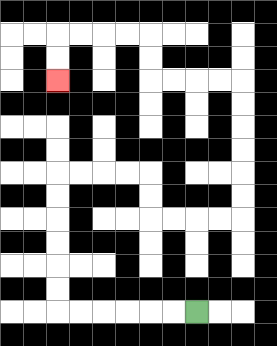{'start': '[8, 13]', 'end': '[2, 3]', 'path_directions': 'L,L,L,L,L,L,U,U,U,U,U,U,R,R,R,R,D,D,R,R,R,R,U,U,U,U,U,U,L,L,L,L,U,U,L,L,L,L,D,D', 'path_coordinates': '[[8, 13], [7, 13], [6, 13], [5, 13], [4, 13], [3, 13], [2, 13], [2, 12], [2, 11], [2, 10], [2, 9], [2, 8], [2, 7], [3, 7], [4, 7], [5, 7], [6, 7], [6, 8], [6, 9], [7, 9], [8, 9], [9, 9], [10, 9], [10, 8], [10, 7], [10, 6], [10, 5], [10, 4], [10, 3], [9, 3], [8, 3], [7, 3], [6, 3], [6, 2], [6, 1], [5, 1], [4, 1], [3, 1], [2, 1], [2, 2], [2, 3]]'}